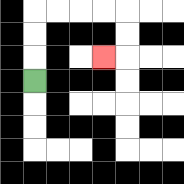{'start': '[1, 3]', 'end': '[4, 2]', 'path_directions': 'U,U,U,R,R,R,R,D,D,L', 'path_coordinates': '[[1, 3], [1, 2], [1, 1], [1, 0], [2, 0], [3, 0], [4, 0], [5, 0], [5, 1], [5, 2], [4, 2]]'}